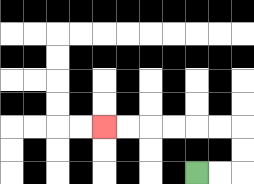{'start': '[8, 7]', 'end': '[4, 5]', 'path_directions': 'R,R,U,U,L,L,L,L,L,L', 'path_coordinates': '[[8, 7], [9, 7], [10, 7], [10, 6], [10, 5], [9, 5], [8, 5], [7, 5], [6, 5], [5, 5], [4, 5]]'}